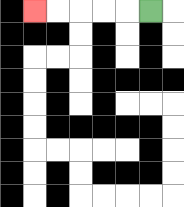{'start': '[6, 0]', 'end': '[1, 0]', 'path_directions': 'L,L,L,L,L', 'path_coordinates': '[[6, 0], [5, 0], [4, 0], [3, 0], [2, 0], [1, 0]]'}